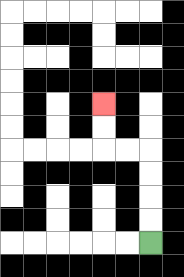{'start': '[6, 10]', 'end': '[4, 4]', 'path_directions': 'U,U,U,U,L,L,U,U', 'path_coordinates': '[[6, 10], [6, 9], [6, 8], [6, 7], [6, 6], [5, 6], [4, 6], [4, 5], [4, 4]]'}